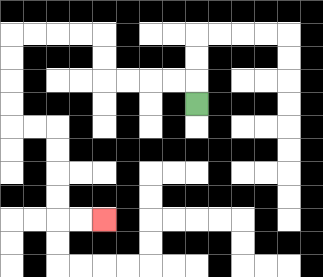{'start': '[8, 4]', 'end': '[4, 9]', 'path_directions': 'U,L,L,L,L,U,U,L,L,L,L,D,D,D,D,R,R,D,D,D,D,R,R', 'path_coordinates': '[[8, 4], [8, 3], [7, 3], [6, 3], [5, 3], [4, 3], [4, 2], [4, 1], [3, 1], [2, 1], [1, 1], [0, 1], [0, 2], [0, 3], [0, 4], [0, 5], [1, 5], [2, 5], [2, 6], [2, 7], [2, 8], [2, 9], [3, 9], [4, 9]]'}